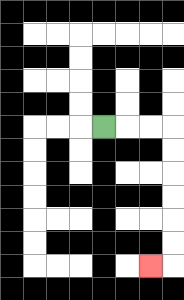{'start': '[4, 5]', 'end': '[6, 11]', 'path_directions': 'R,R,R,D,D,D,D,D,D,L', 'path_coordinates': '[[4, 5], [5, 5], [6, 5], [7, 5], [7, 6], [7, 7], [7, 8], [7, 9], [7, 10], [7, 11], [6, 11]]'}